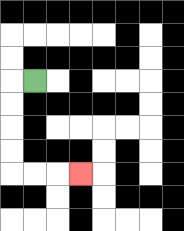{'start': '[1, 3]', 'end': '[3, 7]', 'path_directions': 'L,D,D,D,D,R,R,R', 'path_coordinates': '[[1, 3], [0, 3], [0, 4], [0, 5], [0, 6], [0, 7], [1, 7], [2, 7], [3, 7]]'}